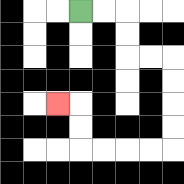{'start': '[3, 0]', 'end': '[2, 4]', 'path_directions': 'R,R,D,D,R,R,D,D,D,D,L,L,L,L,U,U,L', 'path_coordinates': '[[3, 0], [4, 0], [5, 0], [5, 1], [5, 2], [6, 2], [7, 2], [7, 3], [7, 4], [7, 5], [7, 6], [6, 6], [5, 6], [4, 6], [3, 6], [3, 5], [3, 4], [2, 4]]'}